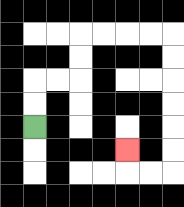{'start': '[1, 5]', 'end': '[5, 6]', 'path_directions': 'U,U,R,R,U,U,R,R,R,R,D,D,D,D,D,D,L,L,U', 'path_coordinates': '[[1, 5], [1, 4], [1, 3], [2, 3], [3, 3], [3, 2], [3, 1], [4, 1], [5, 1], [6, 1], [7, 1], [7, 2], [7, 3], [7, 4], [7, 5], [7, 6], [7, 7], [6, 7], [5, 7], [5, 6]]'}